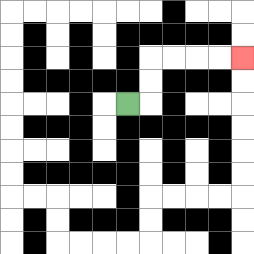{'start': '[5, 4]', 'end': '[10, 2]', 'path_directions': 'R,U,U,R,R,R,R', 'path_coordinates': '[[5, 4], [6, 4], [6, 3], [6, 2], [7, 2], [8, 2], [9, 2], [10, 2]]'}